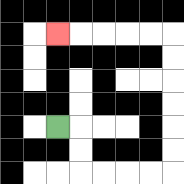{'start': '[2, 5]', 'end': '[2, 1]', 'path_directions': 'R,D,D,R,R,R,R,U,U,U,U,U,U,L,L,L,L,L', 'path_coordinates': '[[2, 5], [3, 5], [3, 6], [3, 7], [4, 7], [5, 7], [6, 7], [7, 7], [7, 6], [7, 5], [7, 4], [7, 3], [7, 2], [7, 1], [6, 1], [5, 1], [4, 1], [3, 1], [2, 1]]'}